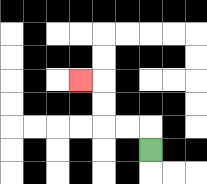{'start': '[6, 6]', 'end': '[3, 3]', 'path_directions': 'U,L,L,U,U,L', 'path_coordinates': '[[6, 6], [6, 5], [5, 5], [4, 5], [4, 4], [4, 3], [3, 3]]'}